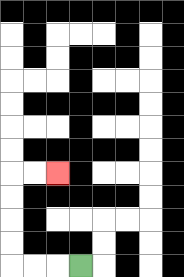{'start': '[3, 11]', 'end': '[2, 7]', 'path_directions': 'L,L,L,U,U,U,U,R,R', 'path_coordinates': '[[3, 11], [2, 11], [1, 11], [0, 11], [0, 10], [0, 9], [0, 8], [0, 7], [1, 7], [2, 7]]'}